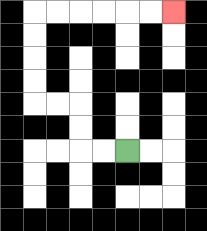{'start': '[5, 6]', 'end': '[7, 0]', 'path_directions': 'L,L,U,U,L,L,U,U,U,U,R,R,R,R,R,R', 'path_coordinates': '[[5, 6], [4, 6], [3, 6], [3, 5], [3, 4], [2, 4], [1, 4], [1, 3], [1, 2], [1, 1], [1, 0], [2, 0], [3, 0], [4, 0], [5, 0], [6, 0], [7, 0]]'}